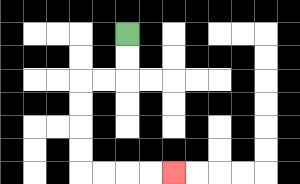{'start': '[5, 1]', 'end': '[7, 7]', 'path_directions': 'D,D,L,L,D,D,D,D,R,R,R,R', 'path_coordinates': '[[5, 1], [5, 2], [5, 3], [4, 3], [3, 3], [3, 4], [3, 5], [3, 6], [3, 7], [4, 7], [5, 7], [6, 7], [7, 7]]'}